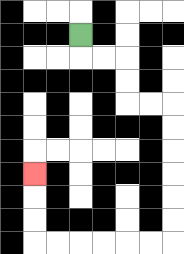{'start': '[3, 1]', 'end': '[1, 7]', 'path_directions': 'D,R,R,D,D,R,R,D,D,D,D,D,D,L,L,L,L,L,L,U,U,U', 'path_coordinates': '[[3, 1], [3, 2], [4, 2], [5, 2], [5, 3], [5, 4], [6, 4], [7, 4], [7, 5], [7, 6], [7, 7], [7, 8], [7, 9], [7, 10], [6, 10], [5, 10], [4, 10], [3, 10], [2, 10], [1, 10], [1, 9], [1, 8], [1, 7]]'}